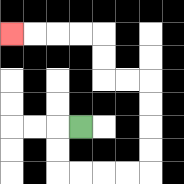{'start': '[3, 5]', 'end': '[0, 1]', 'path_directions': 'L,D,D,R,R,R,R,U,U,U,U,L,L,U,U,L,L,L,L', 'path_coordinates': '[[3, 5], [2, 5], [2, 6], [2, 7], [3, 7], [4, 7], [5, 7], [6, 7], [6, 6], [6, 5], [6, 4], [6, 3], [5, 3], [4, 3], [4, 2], [4, 1], [3, 1], [2, 1], [1, 1], [0, 1]]'}